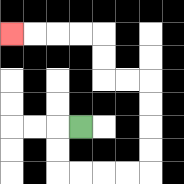{'start': '[3, 5]', 'end': '[0, 1]', 'path_directions': 'L,D,D,R,R,R,R,U,U,U,U,L,L,U,U,L,L,L,L', 'path_coordinates': '[[3, 5], [2, 5], [2, 6], [2, 7], [3, 7], [4, 7], [5, 7], [6, 7], [6, 6], [6, 5], [6, 4], [6, 3], [5, 3], [4, 3], [4, 2], [4, 1], [3, 1], [2, 1], [1, 1], [0, 1]]'}